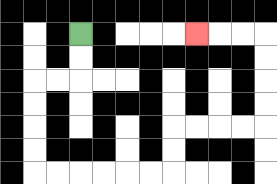{'start': '[3, 1]', 'end': '[8, 1]', 'path_directions': 'D,D,L,L,D,D,D,D,R,R,R,R,R,R,U,U,R,R,R,R,U,U,U,U,L,L,L', 'path_coordinates': '[[3, 1], [3, 2], [3, 3], [2, 3], [1, 3], [1, 4], [1, 5], [1, 6], [1, 7], [2, 7], [3, 7], [4, 7], [5, 7], [6, 7], [7, 7], [7, 6], [7, 5], [8, 5], [9, 5], [10, 5], [11, 5], [11, 4], [11, 3], [11, 2], [11, 1], [10, 1], [9, 1], [8, 1]]'}